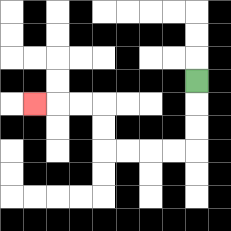{'start': '[8, 3]', 'end': '[1, 4]', 'path_directions': 'D,D,D,L,L,L,L,U,U,L,L,L', 'path_coordinates': '[[8, 3], [8, 4], [8, 5], [8, 6], [7, 6], [6, 6], [5, 6], [4, 6], [4, 5], [4, 4], [3, 4], [2, 4], [1, 4]]'}